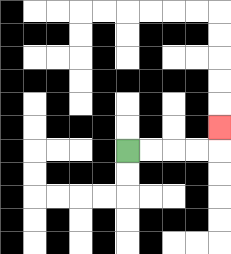{'start': '[5, 6]', 'end': '[9, 5]', 'path_directions': 'R,R,R,R,U', 'path_coordinates': '[[5, 6], [6, 6], [7, 6], [8, 6], [9, 6], [9, 5]]'}